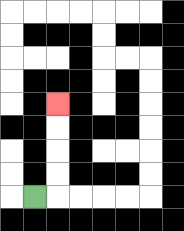{'start': '[1, 8]', 'end': '[2, 4]', 'path_directions': 'R,U,U,U,U', 'path_coordinates': '[[1, 8], [2, 8], [2, 7], [2, 6], [2, 5], [2, 4]]'}